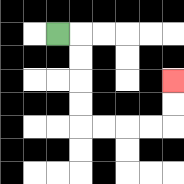{'start': '[2, 1]', 'end': '[7, 3]', 'path_directions': 'R,D,D,D,D,R,R,R,R,U,U', 'path_coordinates': '[[2, 1], [3, 1], [3, 2], [3, 3], [3, 4], [3, 5], [4, 5], [5, 5], [6, 5], [7, 5], [7, 4], [7, 3]]'}